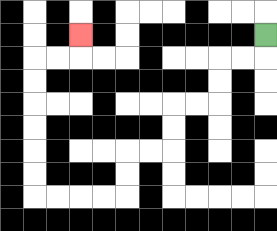{'start': '[11, 1]', 'end': '[3, 1]', 'path_directions': 'D,L,L,D,D,L,L,D,D,L,L,D,D,L,L,L,L,U,U,U,U,U,U,R,R,U', 'path_coordinates': '[[11, 1], [11, 2], [10, 2], [9, 2], [9, 3], [9, 4], [8, 4], [7, 4], [7, 5], [7, 6], [6, 6], [5, 6], [5, 7], [5, 8], [4, 8], [3, 8], [2, 8], [1, 8], [1, 7], [1, 6], [1, 5], [1, 4], [1, 3], [1, 2], [2, 2], [3, 2], [3, 1]]'}